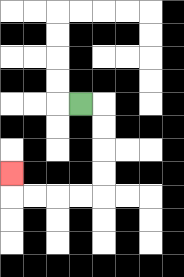{'start': '[3, 4]', 'end': '[0, 7]', 'path_directions': 'R,D,D,D,D,L,L,L,L,U', 'path_coordinates': '[[3, 4], [4, 4], [4, 5], [4, 6], [4, 7], [4, 8], [3, 8], [2, 8], [1, 8], [0, 8], [0, 7]]'}